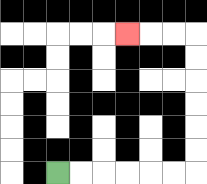{'start': '[2, 7]', 'end': '[5, 1]', 'path_directions': 'R,R,R,R,R,R,U,U,U,U,U,U,L,L,L', 'path_coordinates': '[[2, 7], [3, 7], [4, 7], [5, 7], [6, 7], [7, 7], [8, 7], [8, 6], [8, 5], [8, 4], [8, 3], [8, 2], [8, 1], [7, 1], [6, 1], [5, 1]]'}